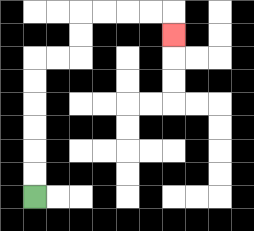{'start': '[1, 8]', 'end': '[7, 1]', 'path_directions': 'U,U,U,U,U,U,R,R,U,U,R,R,R,R,D', 'path_coordinates': '[[1, 8], [1, 7], [1, 6], [1, 5], [1, 4], [1, 3], [1, 2], [2, 2], [3, 2], [3, 1], [3, 0], [4, 0], [5, 0], [6, 0], [7, 0], [7, 1]]'}